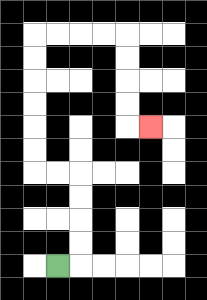{'start': '[2, 11]', 'end': '[6, 5]', 'path_directions': 'R,U,U,U,U,L,L,U,U,U,U,U,U,R,R,R,R,D,D,D,D,R', 'path_coordinates': '[[2, 11], [3, 11], [3, 10], [3, 9], [3, 8], [3, 7], [2, 7], [1, 7], [1, 6], [1, 5], [1, 4], [1, 3], [1, 2], [1, 1], [2, 1], [3, 1], [4, 1], [5, 1], [5, 2], [5, 3], [5, 4], [5, 5], [6, 5]]'}